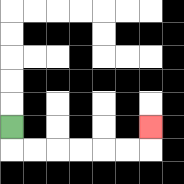{'start': '[0, 5]', 'end': '[6, 5]', 'path_directions': 'D,R,R,R,R,R,R,U', 'path_coordinates': '[[0, 5], [0, 6], [1, 6], [2, 6], [3, 6], [4, 6], [5, 6], [6, 6], [6, 5]]'}